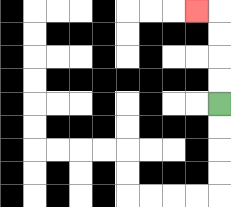{'start': '[9, 4]', 'end': '[8, 0]', 'path_directions': 'U,U,U,U,L', 'path_coordinates': '[[9, 4], [9, 3], [9, 2], [9, 1], [9, 0], [8, 0]]'}